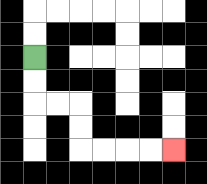{'start': '[1, 2]', 'end': '[7, 6]', 'path_directions': 'D,D,R,R,D,D,R,R,R,R', 'path_coordinates': '[[1, 2], [1, 3], [1, 4], [2, 4], [3, 4], [3, 5], [3, 6], [4, 6], [5, 6], [6, 6], [7, 6]]'}